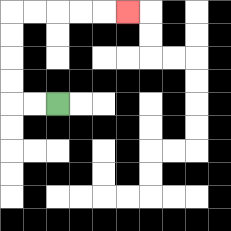{'start': '[2, 4]', 'end': '[5, 0]', 'path_directions': 'L,L,U,U,U,U,R,R,R,R,R', 'path_coordinates': '[[2, 4], [1, 4], [0, 4], [0, 3], [0, 2], [0, 1], [0, 0], [1, 0], [2, 0], [3, 0], [4, 0], [5, 0]]'}